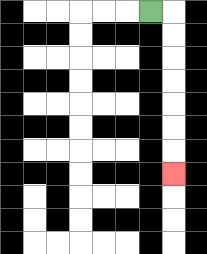{'start': '[6, 0]', 'end': '[7, 7]', 'path_directions': 'R,D,D,D,D,D,D,D', 'path_coordinates': '[[6, 0], [7, 0], [7, 1], [7, 2], [7, 3], [7, 4], [7, 5], [7, 6], [7, 7]]'}